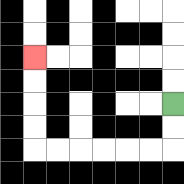{'start': '[7, 4]', 'end': '[1, 2]', 'path_directions': 'D,D,L,L,L,L,L,L,U,U,U,U', 'path_coordinates': '[[7, 4], [7, 5], [7, 6], [6, 6], [5, 6], [4, 6], [3, 6], [2, 6], [1, 6], [1, 5], [1, 4], [1, 3], [1, 2]]'}